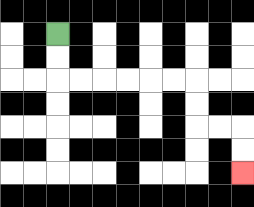{'start': '[2, 1]', 'end': '[10, 7]', 'path_directions': 'D,D,R,R,R,R,R,R,D,D,R,R,D,D', 'path_coordinates': '[[2, 1], [2, 2], [2, 3], [3, 3], [4, 3], [5, 3], [6, 3], [7, 3], [8, 3], [8, 4], [8, 5], [9, 5], [10, 5], [10, 6], [10, 7]]'}